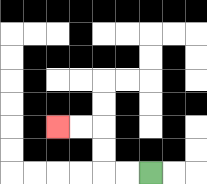{'start': '[6, 7]', 'end': '[2, 5]', 'path_directions': 'L,L,U,U,L,L', 'path_coordinates': '[[6, 7], [5, 7], [4, 7], [4, 6], [4, 5], [3, 5], [2, 5]]'}